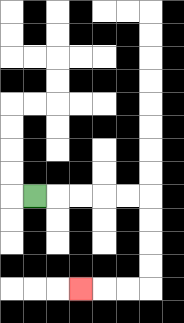{'start': '[1, 8]', 'end': '[3, 12]', 'path_directions': 'R,R,R,R,R,D,D,D,D,L,L,L', 'path_coordinates': '[[1, 8], [2, 8], [3, 8], [4, 8], [5, 8], [6, 8], [6, 9], [6, 10], [6, 11], [6, 12], [5, 12], [4, 12], [3, 12]]'}